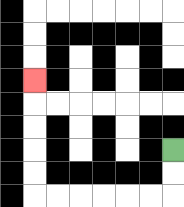{'start': '[7, 6]', 'end': '[1, 3]', 'path_directions': 'D,D,L,L,L,L,L,L,U,U,U,U,U', 'path_coordinates': '[[7, 6], [7, 7], [7, 8], [6, 8], [5, 8], [4, 8], [3, 8], [2, 8], [1, 8], [1, 7], [1, 6], [1, 5], [1, 4], [1, 3]]'}